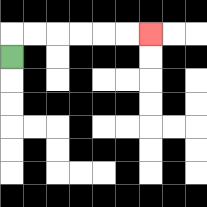{'start': '[0, 2]', 'end': '[6, 1]', 'path_directions': 'U,R,R,R,R,R,R', 'path_coordinates': '[[0, 2], [0, 1], [1, 1], [2, 1], [3, 1], [4, 1], [5, 1], [6, 1]]'}